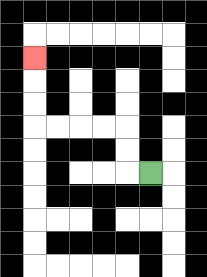{'start': '[6, 7]', 'end': '[1, 2]', 'path_directions': 'L,U,U,L,L,L,L,U,U,U', 'path_coordinates': '[[6, 7], [5, 7], [5, 6], [5, 5], [4, 5], [3, 5], [2, 5], [1, 5], [1, 4], [1, 3], [1, 2]]'}